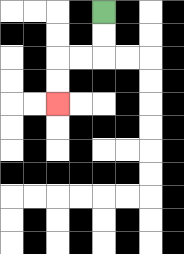{'start': '[4, 0]', 'end': '[2, 4]', 'path_directions': 'D,D,L,L,D,D', 'path_coordinates': '[[4, 0], [4, 1], [4, 2], [3, 2], [2, 2], [2, 3], [2, 4]]'}